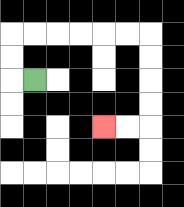{'start': '[1, 3]', 'end': '[4, 5]', 'path_directions': 'L,U,U,R,R,R,R,R,R,D,D,D,D,L,L', 'path_coordinates': '[[1, 3], [0, 3], [0, 2], [0, 1], [1, 1], [2, 1], [3, 1], [4, 1], [5, 1], [6, 1], [6, 2], [6, 3], [6, 4], [6, 5], [5, 5], [4, 5]]'}